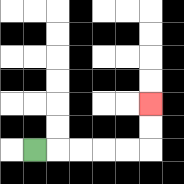{'start': '[1, 6]', 'end': '[6, 4]', 'path_directions': 'R,R,R,R,R,U,U', 'path_coordinates': '[[1, 6], [2, 6], [3, 6], [4, 6], [5, 6], [6, 6], [6, 5], [6, 4]]'}